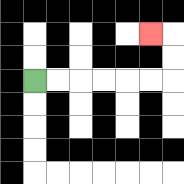{'start': '[1, 3]', 'end': '[6, 1]', 'path_directions': 'R,R,R,R,R,R,U,U,L', 'path_coordinates': '[[1, 3], [2, 3], [3, 3], [4, 3], [5, 3], [6, 3], [7, 3], [7, 2], [7, 1], [6, 1]]'}